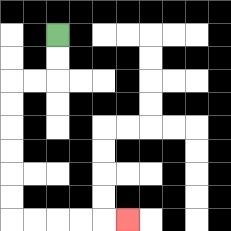{'start': '[2, 1]', 'end': '[5, 9]', 'path_directions': 'D,D,L,L,D,D,D,D,D,D,R,R,R,R,R', 'path_coordinates': '[[2, 1], [2, 2], [2, 3], [1, 3], [0, 3], [0, 4], [0, 5], [0, 6], [0, 7], [0, 8], [0, 9], [1, 9], [2, 9], [3, 9], [4, 9], [5, 9]]'}